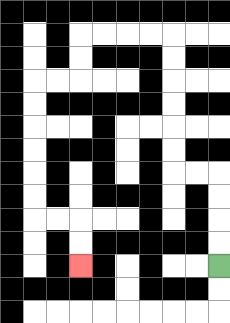{'start': '[9, 11]', 'end': '[3, 11]', 'path_directions': 'U,U,U,U,L,L,U,U,U,U,U,U,L,L,L,L,D,D,L,L,D,D,D,D,D,D,R,R,D,D', 'path_coordinates': '[[9, 11], [9, 10], [9, 9], [9, 8], [9, 7], [8, 7], [7, 7], [7, 6], [7, 5], [7, 4], [7, 3], [7, 2], [7, 1], [6, 1], [5, 1], [4, 1], [3, 1], [3, 2], [3, 3], [2, 3], [1, 3], [1, 4], [1, 5], [1, 6], [1, 7], [1, 8], [1, 9], [2, 9], [3, 9], [3, 10], [3, 11]]'}